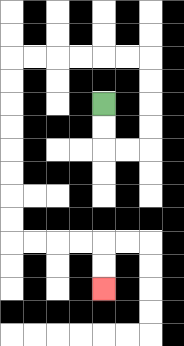{'start': '[4, 4]', 'end': '[4, 12]', 'path_directions': 'D,D,R,R,U,U,U,U,L,L,L,L,L,L,D,D,D,D,D,D,D,D,R,R,R,R,D,D', 'path_coordinates': '[[4, 4], [4, 5], [4, 6], [5, 6], [6, 6], [6, 5], [6, 4], [6, 3], [6, 2], [5, 2], [4, 2], [3, 2], [2, 2], [1, 2], [0, 2], [0, 3], [0, 4], [0, 5], [0, 6], [0, 7], [0, 8], [0, 9], [0, 10], [1, 10], [2, 10], [3, 10], [4, 10], [4, 11], [4, 12]]'}